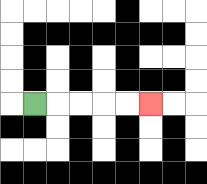{'start': '[1, 4]', 'end': '[6, 4]', 'path_directions': 'R,R,R,R,R', 'path_coordinates': '[[1, 4], [2, 4], [3, 4], [4, 4], [5, 4], [6, 4]]'}